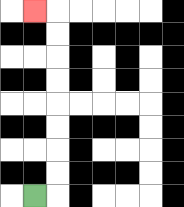{'start': '[1, 8]', 'end': '[1, 0]', 'path_directions': 'R,U,U,U,U,U,U,U,U,L', 'path_coordinates': '[[1, 8], [2, 8], [2, 7], [2, 6], [2, 5], [2, 4], [2, 3], [2, 2], [2, 1], [2, 0], [1, 0]]'}